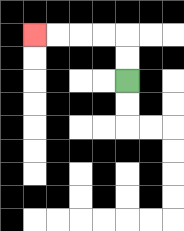{'start': '[5, 3]', 'end': '[1, 1]', 'path_directions': 'U,U,L,L,L,L', 'path_coordinates': '[[5, 3], [5, 2], [5, 1], [4, 1], [3, 1], [2, 1], [1, 1]]'}